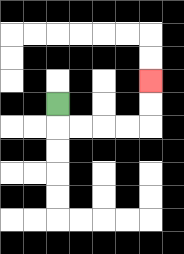{'start': '[2, 4]', 'end': '[6, 3]', 'path_directions': 'D,R,R,R,R,U,U', 'path_coordinates': '[[2, 4], [2, 5], [3, 5], [4, 5], [5, 5], [6, 5], [6, 4], [6, 3]]'}